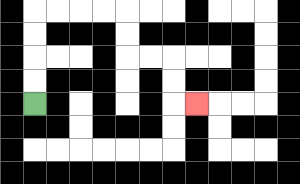{'start': '[1, 4]', 'end': '[8, 4]', 'path_directions': 'U,U,U,U,R,R,R,R,D,D,R,R,D,D,R', 'path_coordinates': '[[1, 4], [1, 3], [1, 2], [1, 1], [1, 0], [2, 0], [3, 0], [4, 0], [5, 0], [5, 1], [5, 2], [6, 2], [7, 2], [7, 3], [7, 4], [8, 4]]'}